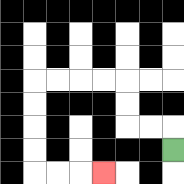{'start': '[7, 6]', 'end': '[4, 7]', 'path_directions': 'U,L,L,U,U,L,L,L,L,D,D,D,D,R,R,R', 'path_coordinates': '[[7, 6], [7, 5], [6, 5], [5, 5], [5, 4], [5, 3], [4, 3], [3, 3], [2, 3], [1, 3], [1, 4], [1, 5], [1, 6], [1, 7], [2, 7], [3, 7], [4, 7]]'}